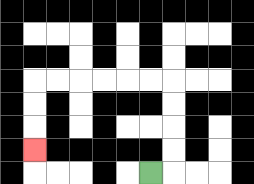{'start': '[6, 7]', 'end': '[1, 6]', 'path_directions': 'R,U,U,U,U,L,L,L,L,L,L,D,D,D', 'path_coordinates': '[[6, 7], [7, 7], [7, 6], [7, 5], [7, 4], [7, 3], [6, 3], [5, 3], [4, 3], [3, 3], [2, 3], [1, 3], [1, 4], [1, 5], [1, 6]]'}